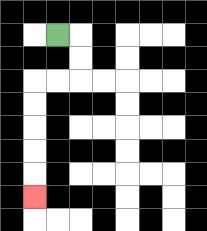{'start': '[2, 1]', 'end': '[1, 8]', 'path_directions': 'R,D,D,L,L,D,D,D,D,D', 'path_coordinates': '[[2, 1], [3, 1], [3, 2], [3, 3], [2, 3], [1, 3], [1, 4], [1, 5], [1, 6], [1, 7], [1, 8]]'}